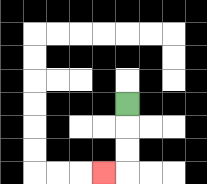{'start': '[5, 4]', 'end': '[4, 7]', 'path_directions': 'D,D,D,L', 'path_coordinates': '[[5, 4], [5, 5], [5, 6], [5, 7], [4, 7]]'}